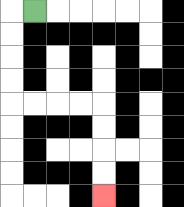{'start': '[1, 0]', 'end': '[4, 8]', 'path_directions': 'L,D,D,D,D,R,R,R,R,D,D,D,D', 'path_coordinates': '[[1, 0], [0, 0], [0, 1], [0, 2], [0, 3], [0, 4], [1, 4], [2, 4], [3, 4], [4, 4], [4, 5], [4, 6], [4, 7], [4, 8]]'}